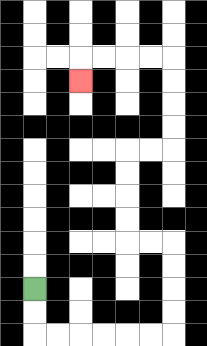{'start': '[1, 12]', 'end': '[3, 3]', 'path_directions': 'D,D,R,R,R,R,R,R,U,U,U,U,L,L,U,U,U,U,R,R,U,U,U,U,L,L,L,L,D', 'path_coordinates': '[[1, 12], [1, 13], [1, 14], [2, 14], [3, 14], [4, 14], [5, 14], [6, 14], [7, 14], [7, 13], [7, 12], [7, 11], [7, 10], [6, 10], [5, 10], [5, 9], [5, 8], [5, 7], [5, 6], [6, 6], [7, 6], [7, 5], [7, 4], [7, 3], [7, 2], [6, 2], [5, 2], [4, 2], [3, 2], [3, 3]]'}